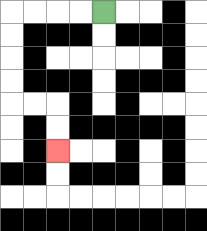{'start': '[4, 0]', 'end': '[2, 6]', 'path_directions': 'L,L,L,L,D,D,D,D,R,R,D,D', 'path_coordinates': '[[4, 0], [3, 0], [2, 0], [1, 0], [0, 0], [0, 1], [0, 2], [0, 3], [0, 4], [1, 4], [2, 4], [2, 5], [2, 6]]'}